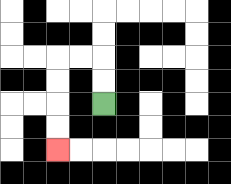{'start': '[4, 4]', 'end': '[2, 6]', 'path_directions': 'U,U,L,L,D,D,D,D', 'path_coordinates': '[[4, 4], [4, 3], [4, 2], [3, 2], [2, 2], [2, 3], [2, 4], [2, 5], [2, 6]]'}